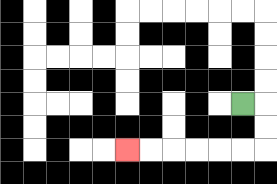{'start': '[10, 4]', 'end': '[5, 6]', 'path_directions': 'R,D,D,L,L,L,L,L,L', 'path_coordinates': '[[10, 4], [11, 4], [11, 5], [11, 6], [10, 6], [9, 6], [8, 6], [7, 6], [6, 6], [5, 6]]'}